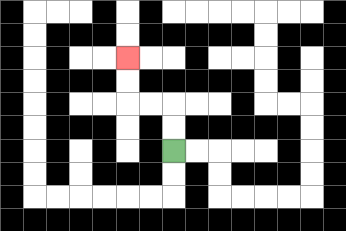{'start': '[7, 6]', 'end': '[5, 2]', 'path_directions': 'U,U,L,L,U,U', 'path_coordinates': '[[7, 6], [7, 5], [7, 4], [6, 4], [5, 4], [5, 3], [5, 2]]'}